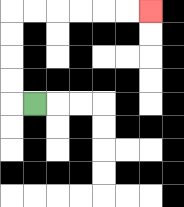{'start': '[1, 4]', 'end': '[6, 0]', 'path_directions': 'L,U,U,U,U,R,R,R,R,R,R', 'path_coordinates': '[[1, 4], [0, 4], [0, 3], [0, 2], [0, 1], [0, 0], [1, 0], [2, 0], [3, 0], [4, 0], [5, 0], [6, 0]]'}